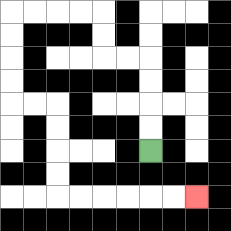{'start': '[6, 6]', 'end': '[8, 8]', 'path_directions': 'U,U,U,U,L,L,U,U,L,L,L,L,D,D,D,D,R,R,D,D,D,D,R,R,R,R,R,R', 'path_coordinates': '[[6, 6], [6, 5], [6, 4], [6, 3], [6, 2], [5, 2], [4, 2], [4, 1], [4, 0], [3, 0], [2, 0], [1, 0], [0, 0], [0, 1], [0, 2], [0, 3], [0, 4], [1, 4], [2, 4], [2, 5], [2, 6], [2, 7], [2, 8], [3, 8], [4, 8], [5, 8], [6, 8], [7, 8], [8, 8]]'}